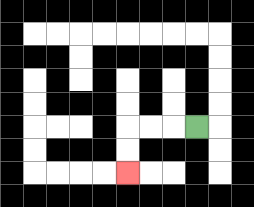{'start': '[8, 5]', 'end': '[5, 7]', 'path_directions': 'L,L,L,D,D', 'path_coordinates': '[[8, 5], [7, 5], [6, 5], [5, 5], [5, 6], [5, 7]]'}